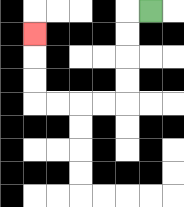{'start': '[6, 0]', 'end': '[1, 1]', 'path_directions': 'L,D,D,D,D,L,L,L,L,U,U,U', 'path_coordinates': '[[6, 0], [5, 0], [5, 1], [5, 2], [5, 3], [5, 4], [4, 4], [3, 4], [2, 4], [1, 4], [1, 3], [1, 2], [1, 1]]'}